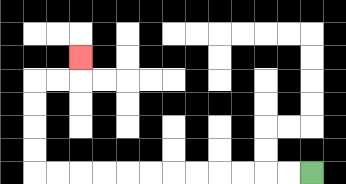{'start': '[13, 7]', 'end': '[3, 2]', 'path_directions': 'L,L,L,L,L,L,L,L,L,L,L,L,U,U,U,U,R,R,U', 'path_coordinates': '[[13, 7], [12, 7], [11, 7], [10, 7], [9, 7], [8, 7], [7, 7], [6, 7], [5, 7], [4, 7], [3, 7], [2, 7], [1, 7], [1, 6], [1, 5], [1, 4], [1, 3], [2, 3], [3, 3], [3, 2]]'}